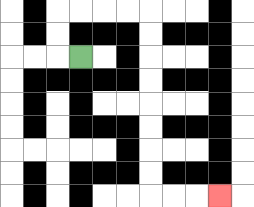{'start': '[3, 2]', 'end': '[9, 8]', 'path_directions': 'L,U,U,R,R,R,R,D,D,D,D,D,D,D,D,R,R,R', 'path_coordinates': '[[3, 2], [2, 2], [2, 1], [2, 0], [3, 0], [4, 0], [5, 0], [6, 0], [6, 1], [6, 2], [6, 3], [6, 4], [6, 5], [6, 6], [6, 7], [6, 8], [7, 8], [8, 8], [9, 8]]'}